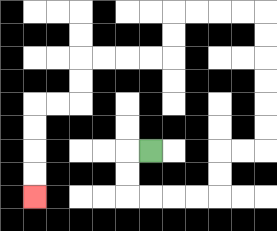{'start': '[6, 6]', 'end': '[1, 8]', 'path_directions': 'L,D,D,R,R,R,R,U,U,R,R,U,U,U,U,U,U,L,L,L,L,D,D,L,L,L,L,D,D,L,L,D,D,D,D', 'path_coordinates': '[[6, 6], [5, 6], [5, 7], [5, 8], [6, 8], [7, 8], [8, 8], [9, 8], [9, 7], [9, 6], [10, 6], [11, 6], [11, 5], [11, 4], [11, 3], [11, 2], [11, 1], [11, 0], [10, 0], [9, 0], [8, 0], [7, 0], [7, 1], [7, 2], [6, 2], [5, 2], [4, 2], [3, 2], [3, 3], [3, 4], [2, 4], [1, 4], [1, 5], [1, 6], [1, 7], [1, 8]]'}